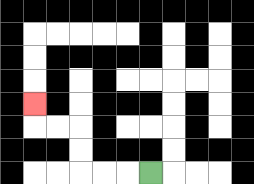{'start': '[6, 7]', 'end': '[1, 4]', 'path_directions': 'L,L,L,U,U,L,L,U', 'path_coordinates': '[[6, 7], [5, 7], [4, 7], [3, 7], [3, 6], [3, 5], [2, 5], [1, 5], [1, 4]]'}